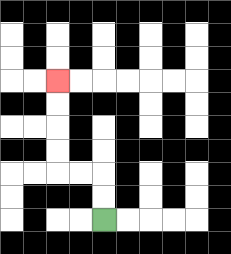{'start': '[4, 9]', 'end': '[2, 3]', 'path_directions': 'U,U,L,L,U,U,U,U', 'path_coordinates': '[[4, 9], [4, 8], [4, 7], [3, 7], [2, 7], [2, 6], [2, 5], [2, 4], [2, 3]]'}